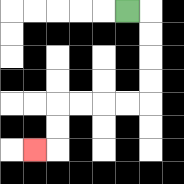{'start': '[5, 0]', 'end': '[1, 6]', 'path_directions': 'R,D,D,D,D,L,L,L,L,D,D,L', 'path_coordinates': '[[5, 0], [6, 0], [6, 1], [6, 2], [6, 3], [6, 4], [5, 4], [4, 4], [3, 4], [2, 4], [2, 5], [2, 6], [1, 6]]'}